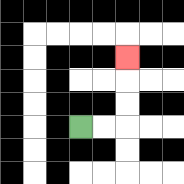{'start': '[3, 5]', 'end': '[5, 2]', 'path_directions': 'R,R,U,U,U', 'path_coordinates': '[[3, 5], [4, 5], [5, 5], [5, 4], [5, 3], [5, 2]]'}